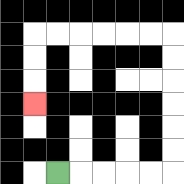{'start': '[2, 7]', 'end': '[1, 4]', 'path_directions': 'R,R,R,R,R,U,U,U,U,U,U,L,L,L,L,L,L,D,D,D', 'path_coordinates': '[[2, 7], [3, 7], [4, 7], [5, 7], [6, 7], [7, 7], [7, 6], [7, 5], [7, 4], [7, 3], [7, 2], [7, 1], [6, 1], [5, 1], [4, 1], [3, 1], [2, 1], [1, 1], [1, 2], [1, 3], [1, 4]]'}